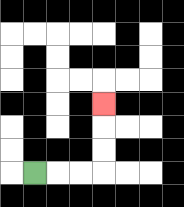{'start': '[1, 7]', 'end': '[4, 4]', 'path_directions': 'R,R,R,U,U,U', 'path_coordinates': '[[1, 7], [2, 7], [3, 7], [4, 7], [4, 6], [4, 5], [4, 4]]'}